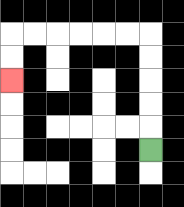{'start': '[6, 6]', 'end': '[0, 3]', 'path_directions': 'U,U,U,U,U,L,L,L,L,L,L,D,D', 'path_coordinates': '[[6, 6], [6, 5], [6, 4], [6, 3], [6, 2], [6, 1], [5, 1], [4, 1], [3, 1], [2, 1], [1, 1], [0, 1], [0, 2], [0, 3]]'}